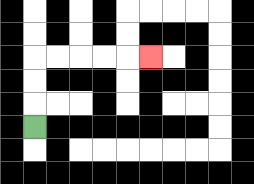{'start': '[1, 5]', 'end': '[6, 2]', 'path_directions': 'U,U,U,R,R,R,R,R', 'path_coordinates': '[[1, 5], [1, 4], [1, 3], [1, 2], [2, 2], [3, 2], [4, 2], [5, 2], [6, 2]]'}